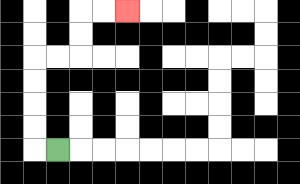{'start': '[2, 6]', 'end': '[5, 0]', 'path_directions': 'L,U,U,U,U,R,R,U,U,R,R', 'path_coordinates': '[[2, 6], [1, 6], [1, 5], [1, 4], [1, 3], [1, 2], [2, 2], [3, 2], [3, 1], [3, 0], [4, 0], [5, 0]]'}